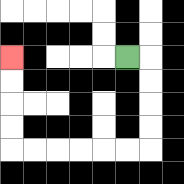{'start': '[5, 2]', 'end': '[0, 2]', 'path_directions': 'R,D,D,D,D,L,L,L,L,L,L,U,U,U,U', 'path_coordinates': '[[5, 2], [6, 2], [6, 3], [6, 4], [6, 5], [6, 6], [5, 6], [4, 6], [3, 6], [2, 6], [1, 6], [0, 6], [0, 5], [0, 4], [0, 3], [0, 2]]'}